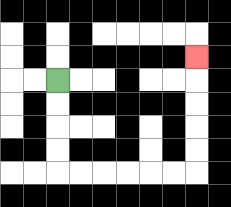{'start': '[2, 3]', 'end': '[8, 2]', 'path_directions': 'D,D,D,D,R,R,R,R,R,R,U,U,U,U,U', 'path_coordinates': '[[2, 3], [2, 4], [2, 5], [2, 6], [2, 7], [3, 7], [4, 7], [5, 7], [6, 7], [7, 7], [8, 7], [8, 6], [8, 5], [8, 4], [8, 3], [8, 2]]'}